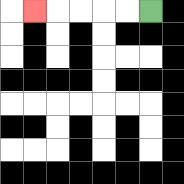{'start': '[6, 0]', 'end': '[1, 0]', 'path_directions': 'L,L,L,L,L', 'path_coordinates': '[[6, 0], [5, 0], [4, 0], [3, 0], [2, 0], [1, 0]]'}